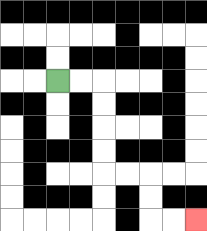{'start': '[2, 3]', 'end': '[8, 9]', 'path_directions': 'R,R,D,D,D,D,R,R,D,D,R,R', 'path_coordinates': '[[2, 3], [3, 3], [4, 3], [4, 4], [4, 5], [4, 6], [4, 7], [5, 7], [6, 7], [6, 8], [6, 9], [7, 9], [8, 9]]'}